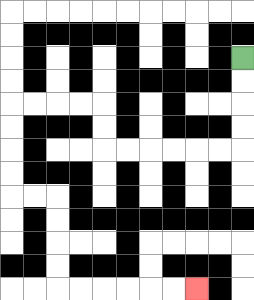{'start': '[10, 2]', 'end': '[8, 12]', 'path_directions': 'D,D,D,D,L,L,L,L,L,L,U,U,L,L,L,L,D,D,D,D,R,R,D,D,D,D,R,R,R,R,R,R', 'path_coordinates': '[[10, 2], [10, 3], [10, 4], [10, 5], [10, 6], [9, 6], [8, 6], [7, 6], [6, 6], [5, 6], [4, 6], [4, 5], [4, 4], [3, 4], [2, 4], [1, 4], [0, 4], [0, 5], [0, 6], [0, 7], [0, 8], [1, 8], [2, 8], [2, 9], [2, 10], [2, 11], [2, 12], [3, 12], [4, 12], [5, 12], [6, 12], [7, 12], [8, 12]]'}